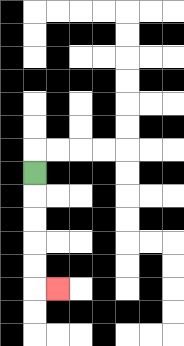{'start': '[1, 7]', 'end': '[2, 12]', 'path_directions': 'D,D,D,D,D,R', 'path_coordinates': '[[1, 7], [1, 8], [1, 9], [1, 10], [1, 11], [1, 12], [2, 12]]'}